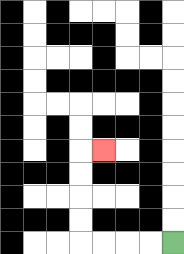{'start': '[7, 10]', 'end': '[4, 6]', 'path_directions': 'L,L,L,L,U,U,U,U,R', 'path_coordinates': '[[7, 10], [6, 10], [5, 10], [4, 10], [3, 10], [3, 9], [3, 8], [3, 7], [3, 6], [4, 6]]'}